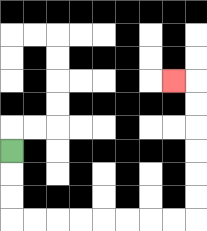{'start': '[0, 6]', 'end': '[7, 3]', 'path_directions': 'D,D,D,R,R,R,R,R,R,R,R,U,U,U,U,U,U,L', 'path_coordinates': '[[0, 6], [0, 7], [0, 8], [0, 9], [1, 9], [2, 9], [3, 9], [4, 9], [5, 9], [6, 9], [7, 9], [8, 9], [8, 8], [8, 7], [8, 6], [8, 5], [8, 4], [8, 3], [7, 3]]'}